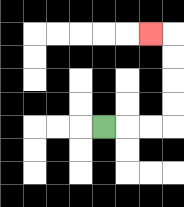{'start': '[4, 5]', 'end': '[6, 1]', 'path_directions': 'R,R,R,U,U,U,U,L', 'path_coordinates': '[[4, 5], [5, 5], [6, 5], [7, 5], [7, 4], [7, 3], [7, 2], [7, 1], [6, 1]]'}